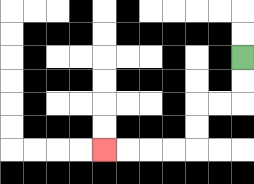{'start': '[10, 2]', 'end': '[4, 6]', 'path_directions': 'D,D,L,L,D,D,L,L,L,L', 'path_coordinates': '[[10, 2], [10, 3], [10, 4], [9, 4], [8, 4], [8, 5], [8, 6], [7, 6], [6, 6], [5, 6], [4, 6]]'}